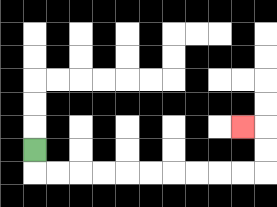{'start': '[1, 6]', 'end': '[10, 5]', 'path_directions': 'D,R,R,R,R,R,R,R,R,R,R,U,U,L', 'path_coordinates': '[[1, 6], [1, 7], [2, 7], [3, 7], [4, 7], [5, 7], [6, 7], [7, 7], [8, 7], [9, 7], [10, 7], [11, 7], [11, 6], [11, 5], [10, 5]]'}